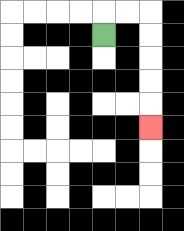{'start': '[4, 1]', 'end': '[6, 5]', 'path_directions': 'U,R,R,D,D,D,D,D', 'path_coordinates': '[[4, 1], [4, 0], [5, 0], [6, 0], [6, 1], [6, 2], [6, 3], [6, 4], [6, 5]]'}